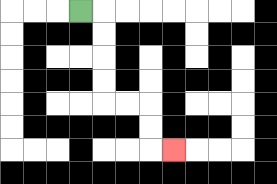{'start': '[3, 0]', 'end': '[7, 6]', 'path_directions': 'R,D,D,D,D,R,R,D,D,R', 'path_coordinates': '[[3, 0], [4, 0], [4, 1], [4, 2], [4, 3], [4, 4], [5, 4], [6, 4], [6, 5], [6, 6], [7, 6]]'}